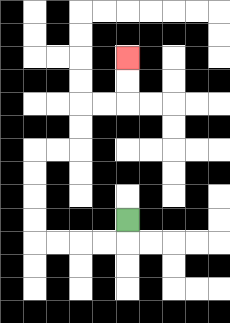{'start': '[5, 9]', 'end': '[5, 2]', 'path_directions': 'D,L,L,L,L,U,U,U,U,R,R,U,U,R,R,U,U', 'path_coordinates': '[[5, 9], [5, 10], [4, 10], [3, 10], [2, 10], [1, 10], [1, 9], [1, 8], [1, 7], [1, 6], [2, 6], [3, 6], [3, 5], [3, 4], [4, 4], [5, 4], [5, 3], [5, 2]]'}